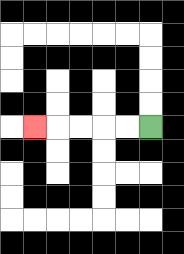{'start': '[6, 5]', 'end': '[1, 5]', 'path_directions': 'L,L,L,L,L', 'path_coordinates': '[[6, 5], [5, 5], [4, 5], [3, 5], [2, 5], [1, 5]]'}